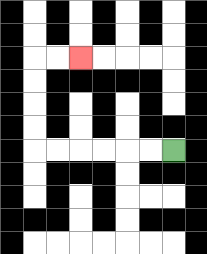{'start': '[7, 6]', 'end': '[3, 2]', 'path_directions': 'L,L,L,L,L,L,U,U,U,U,R,R', 'path_coordinates': '[[7, 6], [6, 6], [5, 6], [4, 6], [3, 6], [2, 6], [1, 6], [1, 5], [1, 4], [1, 3], [1, 2], [2, 2], [3, 2]]'}